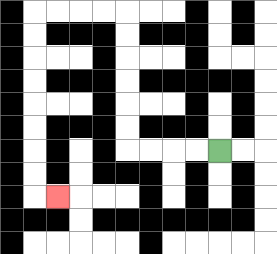{'start': '[9, 6]', 'end': '[2, 8]', 'path_directions': 'L,L,L,L,U,U,U,U,U,U,L,L,L,L,D,D,D,D,D,D,D,D,R', 'path_coordinates': '[[9, 6], [8, 6], [7, 6], [6, 6], [5, 6], [5, 5], [5, 4], [5, 3], [5, 2], [5, 1], [5, 0], [4, 0], [3, 0], [2, 0], [1, 0], [1, 1], [1, 2], [1, 3], [1, 4], [1, 5], [1, 6], [1, 7], [1, 8], [2, 8]]'}